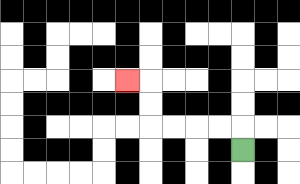{'start': '[10, 6]', 'end': '[5, 3]', 'path_directions': 'U,L,L,L,L,U,U,L', 'path_coordinates': '[[10, 6], [10, 5], [9, 5], [8, 5], [7, 5], [6, 5], [6, 4], [6, 3], [5, 3]]'}